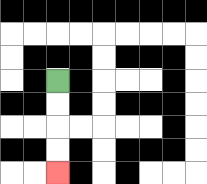{'start': '[2, 3]', 'end': '[2, 7]', 'path_directions': 'D,D,D,D', 'path_coordinates': '[[2, 3], [2, 4], [2, 5], [2, 6], [2, 7]]'}